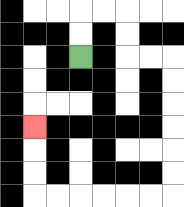{'start': '[3, 2]', 'end': '[1, 5]', 'path_directions': 'U,U,R,R,D,D,R,R,D,D,D,D,D,D,L,L,L,L,L,L,U,U,U', 'path_coordinates': '[[3, 2], [3, 1], [3, 0], [4, 0], [5, 0], [5, 1], [5, 2], [6, 2], [7, 2], [7, 3], [7, 4], [7, 5], [7, 6], [7, 7], [7, 8], [6, 8], [5, 8], [4, 8], [3, 8], [2, 8], [1, 8], [1, 7], [1, 6], [1, 5]]'}